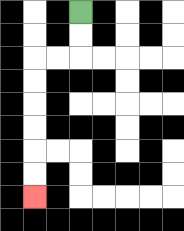{'start': '[3, 0]', 'end': '[1, 8]', 'path_directions': 'D,D,L,L,D,D,D,D,D,D', 'path_coordinates': '[[3, 0], [3, 1], [3, 2], [2, 2], [1, 2], [1, 3], [1, 4], [1, 5], [1, 6], [1, 7], [1, 8]]'}